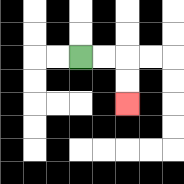{'start': '[3, 2]', 'end': '[5, 4]', 'path_directions': 'R,R,D,D', 'path_coordinates': '[[3, 2], [4, 2], [5, 2], [5, 3], [5, 4]]'}